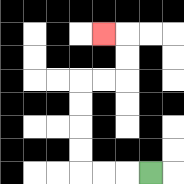{'start': '[6, 7]', 'end': '[4, 1]', 'path_directions': 'L,L,L,U,U,U,U,R,R,U,U,L', 'path_coordinates': '[[6, 7], [5, 7], [4, 7], [3, 7], [3, 6], [3, 5], [3, 4], [3, 3], [4, 3], [5, 3], [5, 2], [5, 1], [4, 1]]'}